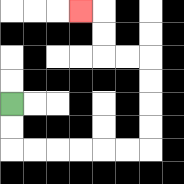{'start': '[0, 4]', 'end': '[3, 0]', 'path_directions': 'D,D,R,R,R,R,R,R,U,U,U,U,L,L,U,U,L', 'path_coordinates': '[[0, 4], [0, 5], [0, 6], [1, 6], [2, 6], [3, 6], [4, 6], [5, 6], [6, 6], [6, 5], [6, 4], [6, 3], [6, 2], [5, 2], [4, 2], [4, 1], [4, 0], [3, 0]]'}